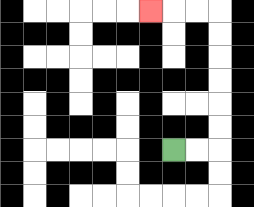{'start': '[7, 6]', 'end': '[6, 0]', 'path_directions': 'R,R,U,U,U,U,U,U,L,L,L', 'path_coordinates': '[[7, 6], [8, 6], [9, 6], [9, 5], [9, 4], [9, 3], [9, 2], [9, 1], [9, 0], [8, 0], [7, 0], [6, 0]]'}